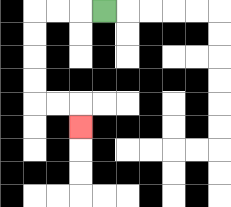{'start': '[4, 0]', 'end': '[3, 5]', 'path_directions': 'L,L,L,D,D,D,D,R,R,D', 'path_coordinates': '[[4, 0], [3, 0], [2, 0], [1, 0], [1, 1], [1, 2], [1, 3], [1, 4], [2, 4], [3, 4], [3, 5]]'}